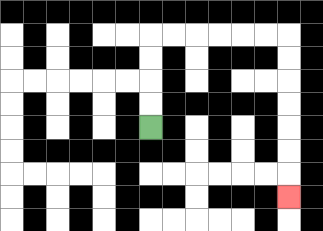{'start': '[6, 5]', 'end': '[12, 8]', 'path_directions': 'U,U,U,U,R,R,R,R,R,R,D,D,D,D,D,D,D', 'path_coordinates': '[[6, 5], [6, 4], [6, 3], [6, 2], [6, 1], [7, 1], [8, 1], [9, 1], [10, 1], [11, 1], [12, 1], [12, 2], [12, 3], [12, 4], [12, 5], [12, 6], [12, 7], [12, 8]]'}